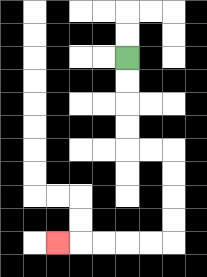{'start': '[5, 2]', 'end': '[2, 10]', 'path_directions': 'D,D,D,D,R,R,D,D,D,D,L,L,L,L,L', 'path_coordinates': '[[5, 2], [5, 3], [5, 4], [5, 5], [5, 6], [6, 6], [7, 6], [7, 7], [7, 8], [7, 9], [7, 10], [6, 10], [5, 10], [4, 10], [3, 10], [2, 10]]'}